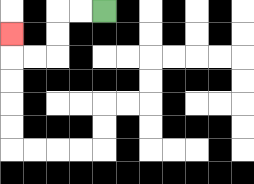{'start': '[4, 0]', 'end': '[0, 1]', 'path_directions': 'L,L,D,D,L,L,U', 'path_coordinates': '[[4, 0], [3, 0], [2, 0], [2, 1], [2, 2], [1, 2], [0, 2], [0, 1]]'}